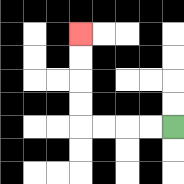{'start': '[7, 5]', 'end': '[3, 1]', 'path_directions': 'L,L,L,L,U,U,U,U', 'path_coordinates': '[[7, 5], [6, 5], [5, 5], [4, 5], [3, 5], [3, 4], [3, 3], [3, 2], [3, 1]]'}